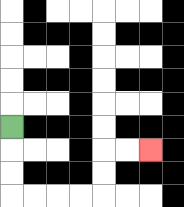{'start': '[0, 5]', 'end': '[6, 6]', 'path_directions': 'D,D,D,R,R,R,R,U,U,R,R', 'path_coordinates': '[[0, 5], [0, 6], [0, 7], [0, 8], [1, 8], [2, 8], [3, 8], [4, 8], [4, 7], [4, 6], [5, 6], [6, 6]]'}